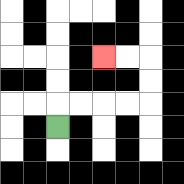{'start': '[2, 5]', 'end': '[4, 2]', 'path_directions': 'U,R,R,R,R,U,U,L,L', 'path_coordinates': '[[2, 5], [2, 4], [3, 4], [4, 4], [5, 4], [6, 4], [6, 3], [6, 2], [5, 2], [4, 2]]'}